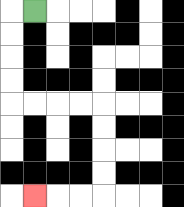{'start': '[1, 0]', 'end': '[1, 8]', 'path_directions': 'L,D,D,D,D,R,R,R,R,D,D,D,D,L,L,L', 'path_coordinates': '[[1, 0], [0, 0], [0, 1], [0, 2], [0, 3], [0, 4], [1, 4], [2, 4], [3, 4], [4, 4], [4, 5], [4, 6], [4, 7], [4, 8], [3, 8], [2, 8], [1, 8]]'}